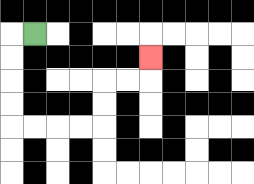{'start': '[1, 1]', 'end': '[6, 2]', 'path_directions': 'L,D,D,D,D,R,R,R,R,U,U,R,R,U', 'path_coordinates': '[[1, 1], [0, 1], [0, 2], [0, 3], [0, 4], [0, 5], [1, 5], [2, 5], [3, 5], [4, 5], [4, 4], [4, 3], [5, 3], [6, 3], [6, 2]]'}